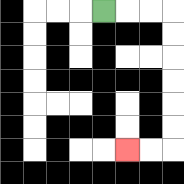{'start': '[4, 0]', 'end': '[5, 6]', 'path_directions': 'R,R,R,D,D,D,D,D,D,L,L', 'path_coordinates': '[[4, 0], [5, 0], [6, 0], [7, 0], [7, 1], [7, 2], [7, 3], [7, 4], [7, 5], [7, 6], [6, 6], [5, 6]]'}